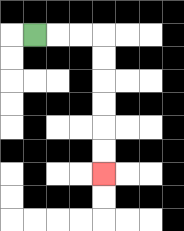{'start': '[1, 1]', 'end': '[4, 7]', 'path_directions': 'R,R,R,D,D,D,D,D,D', 'path_coordinates': '[[1, 1], [2, 1], [3, 1], [4, 1], [4, 2], [4, 3], [4, 4], [4, 5], [4, 6], [4, 7]]'}